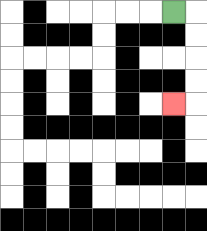{'start': '[7, 0]', 'end': '[7, 4]', 'path_directions': 'R,D,D,D,D,L', 'path_coordinates': '[[7, 0], [8, 0], [8, 1], [8, 2], [8, 3], [8, 4], [7, 4]]'}